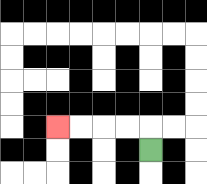{'start': '[6, 6]', 'end': '[2, 5]', 'path_directions': 'U,L,L,L,L', 'path_coordinates': '[[6, 6], [6, 5], [5, 5], [4, 5], [3, 5], [2, 5]]'}